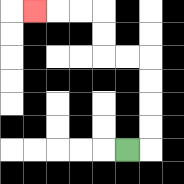{'start': '[5, 6]', 'end': '[1, 0]', 'path_directions': 'R,U,U,U,U,L,L,U,U,L,L,L', 'path_coordinates': '[[5, 6], [6, 6], [6, 5], [6, 4], [6, 3], [6, 2], [5, 2], [4, 2], [4, 1], [4, 0], [3, 0], [2, 0], [1, 0]]'}